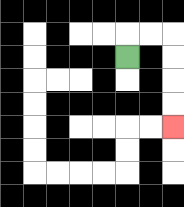{'start': '[5, 2]', 'end': '[7, 5]', 'path_directions': 'U,R,R,D,D,D,D', 'path_coordinates': '[[5, 2], [5, 1], [6, 1], [7, 1], [7, 2], [7, 3], [7, 4], [7, 5]]'}